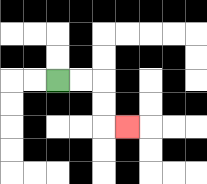{'start': '[2, 3]', 'end': '[5, 5]', 'path_directions': 'R,R,D,D,R', 'path_coordinates': '[[2, 3], [3, 3], [4, 3], [4, 4], [4, 5], [5, 5]]'}